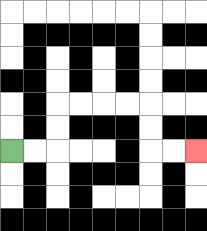{'start': '[0, 6]', 'end': '[8, 6]', 'path_directions': 'R,R,U,U,R,R,R,R,D,D,R,R', 'path_coordinates': '[[0, 6], [1, 6], [2, 6], [2, 5], [2, 4], [3, 4], [4, 4], [5, 4], [6, 4], [6, 5], [6, 6], [7, 6], [8, 6]]'}